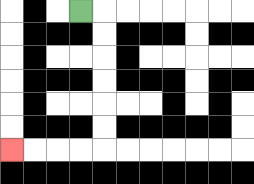{'start': '[3, 0]', 'end': '[0, 6]', 'path_directions': 'R,D,D,D,D,D,D,L,L,L,L', 'path_coordinates': '[[3, 0], [4, 0], [4, 1], [4, 2], [4, 3], [4, 4], [4, 5], [4, 6], [3, 6], [2, 6], [1, 6], [0, 6]]'}